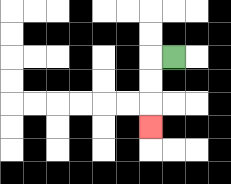{'start': '[7, 2]', 'end': '[6, 5]', 'path_directions': 'L,D,D,D', 'path_coordinates': '[[7, 2], [6, 2], [6, 3], [6, 4], [6, 5]]'}